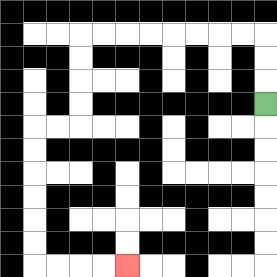{'start': '[11, 4]', 'end': '[5, 11]', 'path_directions': 'U,U,U,L,L,L,L,L,L,L,L,D,D,D,D,L,L,D,D,D,D,D,D,R,R,R,R', 'path_coordinates': '[[11, 4], [11, 3], [11, 2], [11, 1], [10, 1], [9, 1], [8, 1], [7, 1], [6, 1], [5, 1], [4, 1], [3, 1], [3, 2], [3, 3], [3, 4], [3, 5], [2, 5], [1, 5], [1, 6], [1, 7], [1, 8], [1, 9], [1, 10], [1, 11], [2, 11], [3, 11], [4, 11], [5, 11]]'}